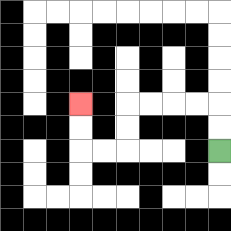{'start': '[9, 6]', 'end': '[3, 4]', 'path_directions': 'U,U,L,L,L,L,D,D,L,L,U,U', 'path_coordinates': '[[9, 6], [9, 5], [9, 4], [8, 4], [7, 4], [6, 4], [5, 4], [5, 5], [5, 6], [4, 6], [3, 6], [3, 5], [3, 4]]'}